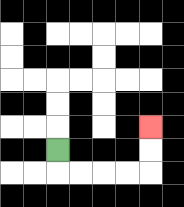{'start': '[2, 6]', 'end': '[6, 5]', 'path_directions': 'D,R,R,R,R,U,U', 'path_coordinates': '[[2, 6], [2, 7], [3, 7], [4, 7], [5, 7], [6, 7], [6, 6], [6, 5]]'}